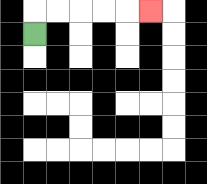{'start': '[1, 1]', 'end': '[6, 0]', 'path_directions': 'U,R,R,R,R,R', 'path_coordinates': '[[1, 1], [1, 0], [2, 0], [3, 0], [4, 0], [5, 0], [6, 0]]'}